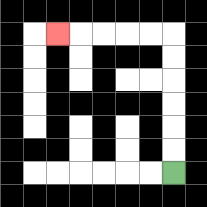{'start': '[7, 7]', 'end': '[2, 1]', 'path_directions': 'U,U,U,U,U,U,L,L,L,L,L', 'path_coordinates': '[[7, 7], [7, 6], [7, 5], [7, 4], [7, 3], [7, 2], [7, 1], [6, 1], [5, 1], [4, 1], [3, 1], [2, 1]]'}